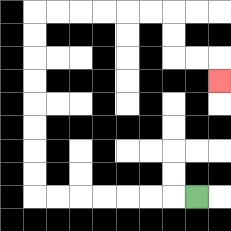{'start': '[8, 8]', 'end': '[9, 3]', 'path_directions': 'L,L,L,L,L,L,L,U,U,U,U,U,U,U,U,R,R,R,R,R,R,D,D,R,R,D', 'path_coordinates': '[[8, 8], [7, 8], [6, 8], [5, 8], [4, 8], [3, 8], [2, 8], [1, 8], [1, 7], [1, 6], [1, 5], [1, 4], [1, 3], [1, 2], [1, 1], [1, 0], [2, 0], [3, 0], [4, 0], [5, 0], [6, 0], [7, 0], [7, 1], [7, 2], [8, 2], [9, 2], [9, 3]]'}